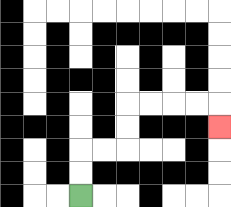{'start': '[3, 8]', 'end': '[9, 5]', 'path_directions': 'U,U,R,R,U,U,R,R,R,R,D', 'path_coordinates': '[[3, 8], [3, 7], [3, 6], [4, 6], [5, 6], [5, 5], [5, 4], [6, 4], [7, 4], [8, 4], [9, 4], [9, 5]]'}